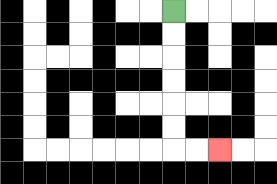{'start': '[7, 0]', 'end': '[9, 6]', 'path_directions': 'D,D,D,D,D,D,R,R', 'path_coordinates': '[[7, 0], [7, 1], [7, 2], [7, 3], [7, 4], [7, 5], [7, 6], [8, 6], [9, 6]]'}